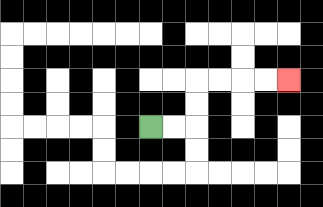{'start': '[6, 5]', 'end': '[12, 3]', 'path_directions': 'R,R,U,U,R,R,R,R', 'path_coordinates': '[[6, 5], [7, 5], [8, 5], [8, 4], [8, 3], [9, 3], [10, 3], [11, 3], [12, 3]]'}